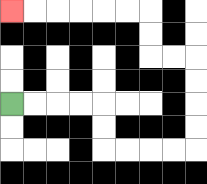{'start': '[0, 4]', 'end': '[0, 0]', 'path_directions': 'R,R,R,R,D,D,R,R,R,R,U,U,U,U,L,L,U,U,L,L,L,L,L,L', 'path_coordinates': '[[0, 4], [1, 4], [2, 4], [3, 4], [4, 4], [4, 5], [4, 6], [5, 6], [6, 6], [7, 6], [8, 6], [8, 5], [8, 4], [8, 3], [8, 2], [7, 2], [6, 2], [6, 1], [6, 0], [5, 0], [4, 0], [3, 0], [2, 0], [1, 0], [0, 0]]'}